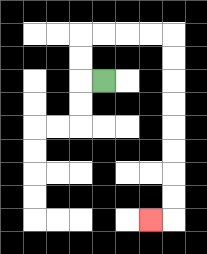{'start': '[4, 3]', 'end': '[6, 9]', 'path_directions': 'L,U,U,R,R,R,R,D,D,D,D,D,D,D,D,L', 'path_coordinates': '[[4, 3], [3, 3], [3, 2], [3, 1], [4, 1], [5, 1], [6, 1], [7, 1], [7, 2], [7, 3], [7, 4], [7, 5], [7, 6], [7, 7], [7, 8], [7, 9], [6, 9]]'}